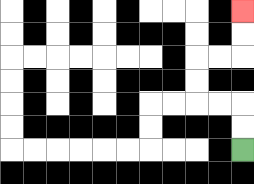{'start': '[10, 6]', 'end': '[10, 0]', 'path_directions': 'U,U,L,L,U,U,R,R,U,U', 'path_coordinates': '[[10, 6], [10, 5], [10, 4], [9, 4], [8, 4], [8, 3], [8, 2], [9, 2], [10, 2], [10, 1], [10, 0]]'}